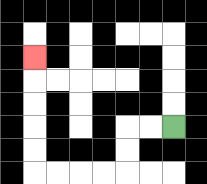{'start': '[7, 5]', 'end': '[1, 2]', 'path_directions': 'L,L,D,D,L,L,L,L,U,U,U,U,U', 'path_coordinates': '[[7, 5], [6, 5], [5, 5], [5, 6], [5, 7], [4, 7], [3, 7], [2, 7], [1, 7], [1, 6], [1, 5], [1, 4], [1, 3], [1, 2]]'}